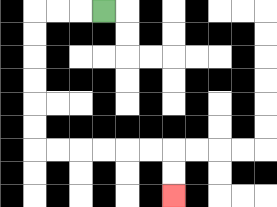{'start': '[4, 0]', 'end': '[7, 8]', 'path_directions': 'L,L,L,D,D,D,D,D,D,R,R,R,R,R,R,D,D', 'path_coordinates': '[[4, 0], [3, 0], [2, 0], [1, 0], [1, 1], [1, 2], [1, 3], [1, 4], [1, 5], [1, 6], [2, 6], [3, 6], [4, 6], [5, 6], [6, 6], [7, 6], [7, 7], [7, 8]]'}